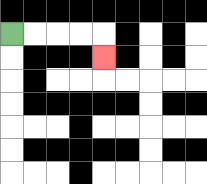{'start': '[0, 1]', 'end': '[4, 2]', 'path_directions': 'R,R,R,R,D', 'path_coordinates': '[[0, 1], [1, 1], [2, 1], [3, 1], [4, 1], [4, 2]]'}